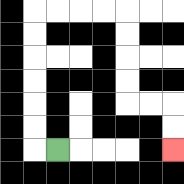{'start': '[2, 6]', 'end': '[7, 6]', 'path_directions': 'L,U,U,U,U,U,U,R,R,R,R,D,D,D,D,R,R,D,D', 'path_coordinates': '[[2, 6], [1, 6], [1, 5], [1, 4], [1, 3], [1, 2], [1, 1], [1, 0], [2, 0], [3, 0], [4, 0], [5, 0], [5, 1], [5, 2], [5, 3], [5, 4], [6, 4], [7, 4], [7, 5], [7, 6]]'}